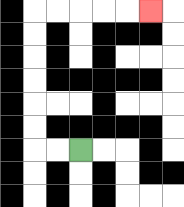{'start': '[3, 6]', 'end': '[6, 0]', 'path_directions': 'L,L,U,U,U,U,U,U,R,R,R,R,R', 'path_coordinates': '[[3, 6], [2, 6], [1, 6], [1, 5], [1, 4], [1, 3], [1, 2], [1, 1], [1, 0], [2, 0], [3, 0], [4, 0], [5, 0], [6, 0]]'}